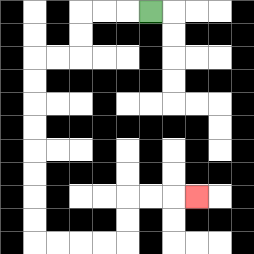{'start': '[6, 0]', 'end': '[8, 8]', 'path_directions': 'L,L,L,D,D,L,L,D,D,D,D,D,D,D,D,R,R,R,R,U,U,R,R,R', 'path_coordinates': '[[6, 0], [5, 0], [4, 0], [3, 0], [3, 1], [3, 2], [2, 2], [1, 2], [1, 3], [1, 4], [1, 5], [1, 6], [1, 7], [1, 8], [1, 9], [1, 10], [2, 10], [3, 10], [4, 10], [5, 10], [5, 9], [5, 8], [6, 8], [7, 8], [8, 8]]'}